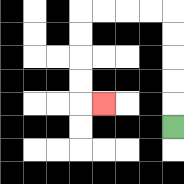{'start': '[7, 5]', 'end': '[4, 4]', 'path_directions': 'U,U,U,U,U,L,L,L,L,D,D,D,D,R', 'path_coordinates': '[[7, 5], [7, 4], [7, 3], [7, 2], [7, 1], [7, 0], [6, 0], [5, 0], [4, 0], [3, 0], [3, 1], [3, 2], [3, 3], [3, 4], [4, 4]]'}